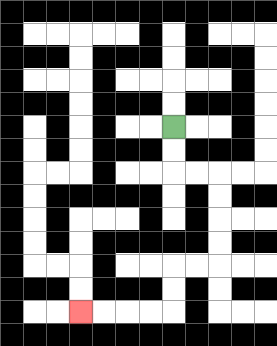{'start': '[7, 5]', 'end': '[3, 13]', 'path_directions': 'D,D,R,R,D,D,D,D,L,L,D,D,L,L,L,L', 'path_coordinates': '[[7, 5], [7, 6], [7, 7], [8, 7], [9, 7], [9, 8], [9, 9], [9, 10], [9, 11], [8, 11], [7, 11], [7, 12], [7, 13], [6, 13], [5, 13], [4, 13], [3, 13]]'}